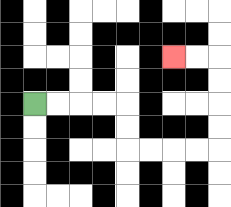{'start': '[1, 4]', 'end': '[7, 2]', 'path_directions': 'R,R,R,R,D,D,R,R,R,R,U,U,U,U,L,L', 'path_coordinates': '[[1, 4], [2, 4], [3, 4], [4, 4], [5, 4], [5, 5], [5, 6], [6, 6], [7, 6], [8, 6], [9, 6], [9, 5], [9, 4], [9, 3], [9, 2], [8, 2], [7, 2]]'}